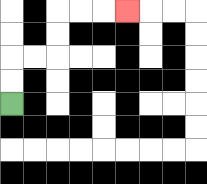{'start': '[0, 4]', 'end': '[5, 0]', 'path_directions': 'U,U,R,R,U,U,R,R,R', 'path_coordinates': '[[0, 4], [0, 3], [0, 2], [1, 2], [2, 2], [2, 1], [2, 0], [3, 0], [4, 0], [5, 0]]'}